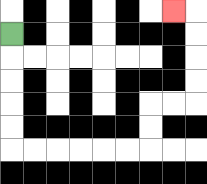{'start': '[0, 1]', 'end': '[7, 0]', 'path_directions': 'D,D,D,D,D,R,R,R,R,R,R,U,U,R,R,U,U,U,U,L', 'path_coordinates': '[[0, 1], [0, 2], [0, 3], [0, 4], [0, 5], [0, 6], [1, 6], [2, 6], [3, 6], [4, 6], [5, 6], [6, 6], [6, 5], [6, 4], [7, 4], [8, 4], [8, 3], [8, 2], [8, 1], [8, 0], [7, 0]]'}